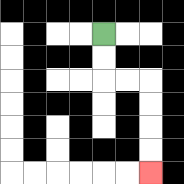{'start': '[4, 1]', 'end': '[6, 7]', 'path_directions': 'D,D,R,R,D,D,D,D', 'path_coordinates': '[[4, 1], [4, 2], [4, 3], [5, 3], [6, 3], [6, 4], [6, 5], [6, 6], [6, 7]]'}